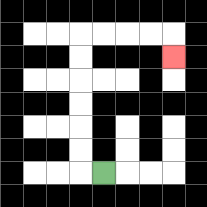{'start': '[4, 7]', 'end': '[7, 2]', 'path_directions': 'L,U,U,U,U,U,U,R,R,R,R,D', 'path_coordinates': '[[4, 7], [3, 7], [3, 6], [3, 5], [3, 4], [3, 3], [3, 2], [3, 1], [4, 1], [5, 1], [6, 1], [7, 1], [7, 2]]'}